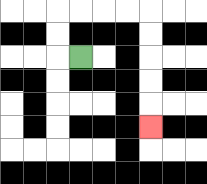{'start': '[3, 2]', 'end': '[6, 5]', 'path_directions': 'L,U,U,R,R,R,R,D,D,D,D,D', 'path_coordinates': '[[3, 2], [2, 2], [2, 1], [2, 0], [3, 0], [4, 0], [5, 0], [6, 0], [6, 1], [6, 2], [6, 3], [6, 4], [6, 5]]'}